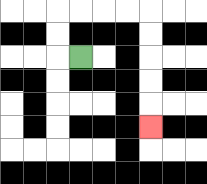{'start': '[3, 2]', 'end': '[6, 5]', 'path_directions': 'L,U,U,R,R,R,R,D,D,D,D,D', 'path_coordinates': '[[3, 2], [2, 2], [2, 1], [2, 0], [3, 0], [4, 0], [5, 0], [6, 0], [6, 1], [6, 2], [6, 3], [6, 4], [6, 5]]'}